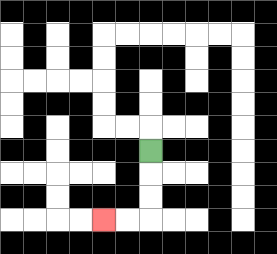{'start': '[6, 6]', 'end': '[4, 9]', 'path_directions': 'D,D,D,L,L', 'path_coordinates': '[[6, 6], [6, 7], [6, 8], [6, 9], [5, 9], [4, 9]]'}